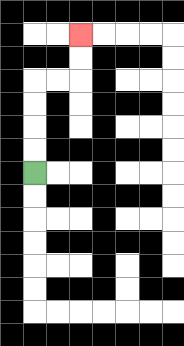{'start': '[1, 7]', 'end': '[3, 1]', 'path_directions': 'U,U,U,U,R,R,U,U', 'path_coordinates': '[[1, 7], [1, 6], [1, 5], [1, 4], [1, 3], [2, 3], [3, 3], [3, 2], [3, 1]]'}